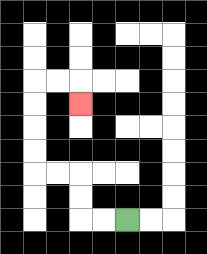{'start': '[5, 9]', 'end': '[3, 4]', 'path_directions': 'L,L,U,U,L,L,U,U,U,U,R,R,D', 'path_coordinates': '[[5, 9], [4, 9], [3, 9], [3, 8], [3, 7], [2, 7], [1, 7], [1, 6], [1, 5], [1, 4], [1, 3], [2, 3], [3, 3], [3, 4]]'}